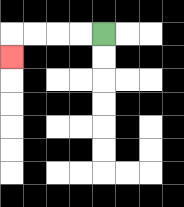{'start': '[4, 1]', 'end': '[0, 2]', 'path_directions': 'L,L,L,L,D', 'path_coordinates': '[[4, 1], [3, 1], [2, 1], [1, 1], [0, 1], [0, 2]]'}